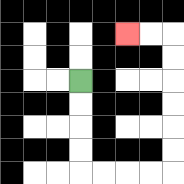{'start': '[3, 3]', 'end': '[5, 1]', 'path_directions': 'D,D,D,D,R,R,R,R,U,U,U,U,U,U,L,L', 'path_coordinates': '[[3, 3], [3, 4], [3, 5], [3, 6], [3, 7], [4, 7], [5, 7], [6, 7], [7, 7], [7, 6], [7, 5], [7, 4], [7, 3], [7, 2], [7, 1], [6, 1], [5, 1]]'}